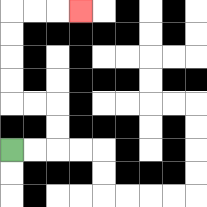{'start': '[0, 6]', 'end': '[3, 0]', 'path_directions': 'R,R,U,U,L,L,U,U,U,U,R,R,R', 'path_coordinates': '[[0, 6], [1, 6], [2, 6], [2, 5], [2, 4], [1, 4], [0, 4], [0, 3], [0, 2], [0, 1], [0, 0], [1, 0], [2, 0], [3, 0]]'}